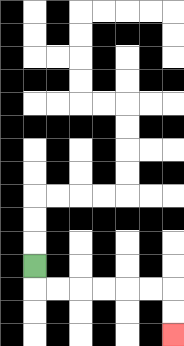{'start': '[1, 11]', 'end': '[7, 14]', 'path_directions': 'D,R,R,R,R,R,R,D,D', 'path_coordinates': '[[1, 11], [1, 12], [2, 12], [3, 12], [4, 12], [5, 12], [6, 12], [7, 12], [7, 13], [7, 14]]'}